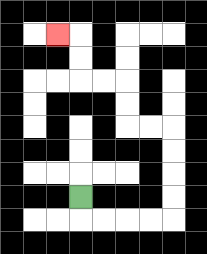{'start': '[3, 8]', 'end': '[2, 1]', 'path_directions': 'D,R,R,R,R,U,U,U,U,L,L,U,U,L,L,U,U,L', 'path_coordinates': '[[3, 8], [3, 9], [4, 9], [5, 9], [6, 9], [7, 9], [7, 8], [7, 7], [7, 6], [7, 5], [6, 5], [5, 5], [5, 4], [5, 3], [4, 3], [3, 3], [3, 2], [3, 1], [2, 1]]'}